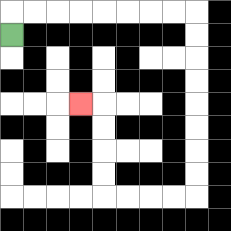{'start': '[0, 1]', 'end': '[3, 4]', 'path_directions': 'U,R,R,R,R,R,R,R,R,D,D,D,D,D,D,D,D,L,L,L,L,U,U,U,U,L', 'path_coordinates': '[[0, 1], [0, 0], [1, 0], [2, 0], [3, 0], [4, 0], [5, 0], [6, 0], [7, 0], [8, 0], [8, 1], [8, 2], [8, 3], [8, 4], [8, 5], [8, 6], [8, 7], [8, 8], [7, 8], [6, 8], [5, 8], [4, 8], [4, 7], [4, 6], [4, 5], [4, 4], [3, 4]]'}